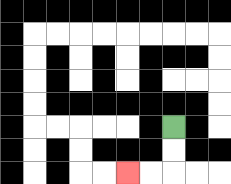{'start': '[7, 5]', 'end': '[5, 7]', 'path_directions': 'D,D,L,L', 'path_coordinates': '[[7, 5], [7, 6], [7, 7], [6, 7], [5, 7]]'}